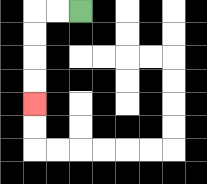{'start': '[3, 0]', 'end': '[1, 4]', 'path_directions': 'L,L,D,D,D,D', 'path_coordinates': '[[3, 0], [2, 0], [1, 0], [1, 1], [1, 2], [1, 3], [1, 4]]'}